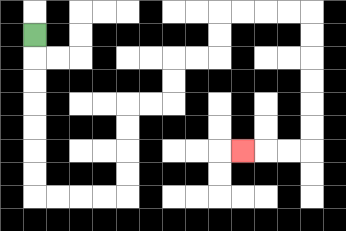{'start': '[1, 1]', 'end': '[10, 6]', 'path_directions': 'D,D,D,D,D,D,D,R,R,R,R,U,U,U,U,R,R,U,U,R,R,U,U,R,R,R,R,D,D,D,D,D,D,L,L,L', 'path_coordinates': '[[1, 1], [1, 2], [1, 3], [1, 4], [1, 5], [1, 6], [1, 7], [1, 8], [2, 8], [3, 8], [4, 8], [5, 8], [5, 7], [5, 6], [5, 5], [5, 4], [6, 4], [7, 4], [7, 3], [7, 2], [8, 2], [9, 2], [9, 1], [9, 0], [10, 0], [11, 0], [12, 0], [13, 0], [13, 1], [13, 2], [13, 3], [13, 4], [13, 5], [13, 6], [12, 6], [11, 6], [10, 6]]'}